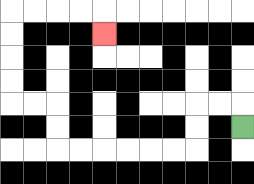{'start': '[10, 5]', 'end': '[4, 1]', 'path_directions': 'U,L,L,D,D,L,L,L,L,L,L,U,U,L,L,U,U,U,U,R,R,R,R,D', 'path_coordinates': '[[10, 5], [10, 4], [9, 4], [8, 4], [8, 5], [8, 6], [7, 6], [6, 6], [5, 6], [4, 6], [3, 6], [2, 6], [2, 5], [2, 4], [1, 4], [0, 4], [0, 3], [0, 2], [0, 1], [0, 0], [1, 0], [2, 0], [3, 0], [4, 0], [4, 1]]'}